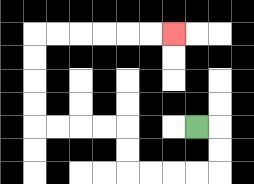{'start': '[8, 5]', 'end': '[7, 1]', 'path_directions': 'R,D,D,L,L,L,L,U,U,L,L,L,L,U,U,U,U,R,R,R,R,R,R', 'path_coordinates': '[[8, 5], [9, 5], [9, 6], [9, 7], [8, 7], [7, 7], [6, 7], [5, 7], [5, 6], [5, 5], [4, 5], [3, 5], [2, 5], [1, 5], [1, 4], [1, 3], [1, 2], [1, 1], [2, 1], [3, 1], [4, 1], [5, 1], [6, 1], [7, 1]]'}